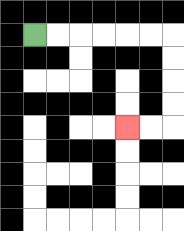{'start': '[1, 1]', 'end': '[5, 5]', 'path_directions': 'R,R,R,R,R,R,D,D,D,D,L,L', 'path_coordinates': '[[1, 1], [2, 1], [3, 1], [4, 1], [5, 1], [6, 1], [7, 1], [7, 2], [7, 3], [7, 4], [7, 5], [6, 5], [5, 5]]'}